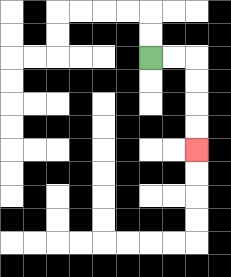{'start': '[6, 2]', 'end': '[8, 6]', 'path_directions': 'R,R,D,D,D,D', 'path_coordinates': '[[6, 2], [7, 2], [8, 2], [8, 3], [8, 4], [8, 5], [8, 6]]'}